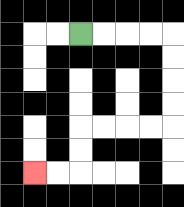{'start': '[3, 1]', 'end': '[1, 7]', 'path_directions': 'R,R,R,R,D,D,D,D,L,L,L,L,D,D,L,L', 'path_coordinates': '[[3, 1], [4, 1], [5, 1], [6, 1], [7, 1], [7, 2], [7, 3], [7, 4], [7, 5], [6, 5], [5, 5], [4, 5], [3, 5], [3, 6], [3, 7], [2, 7], [1, 7]]'}